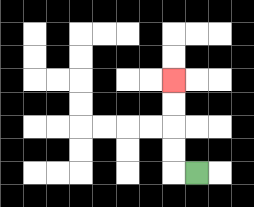{'start': '[8, 7]', 'end': '[7, 3]', 'path_directions': 'L,U,U,U,U', 'path_coordinates': '[[8, 7], [7, 7], [7, 6], [7, 5], [7, 4], [7, 3]]'}